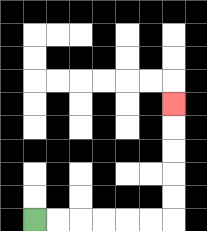{'start': '[1, 9]', 'end': '[7, 4]', 'path_directions': 'R,R,R,R,R,R,U,U,U,U,U', 'path_coordinates': '[[1, 9], [2, 9], [3, 9], [4, 9], [5, 9], [6, 9], [7, 9], [7, 8], [7, 7], [7, 6], [7, 5], [7, 4]]'}